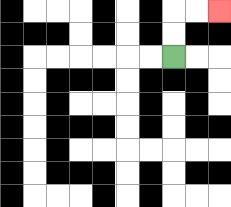{'start': '[7, 2]', 'end': '[9, 0]', 'path_directions': 'U,U,R,R', 'path_coordinates': '[[7, 2], [7, 1], [7, 0], [8, 0], [9, 0]]'}